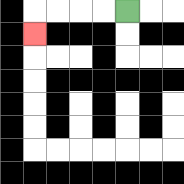{'start': '[5, 0]', 'end': '[1, 1]', 'path_directions': 'L,L,L,L,D', 'path_coordinates': '[[5, 0], [4, 0], [3, 0], [2, 0], [1, 0], [1, 1]]'}